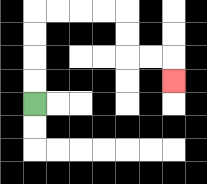{'start': '[1, 4]', 'end': '[7, 3]', 'path_directions': 'U,U,U,U,R,R,R,R,D,D,R,R,D', 'path_coordinates': '[[1, 4], [1, 3], [1, 2], [1, 1], [1, 0], [2, 0], [3, 0], [4, 0], [5, 0], [5, 1], [5, 2], [6, 2], [7, 2], [7, 3]]'}